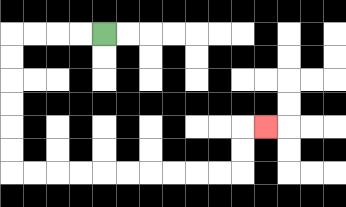{'start': '[4, 1]', 'end': '[11, 5]', 'path_directions': 'L,L,L,L,D,D,D,D,D,D,R,R,R,R,R,R,R,R,R,R,U,U,R', 'path_coordinates': '[[4, 1], [3, 1], [2, 1], [1, 1], [0, 1], [0, 2], [0, 3], [0, 4], [0, 5], [0, 6], [0, 7], [1, 7], [2, 7], [3, 7], [4, 7], [5, 7], [6, 7], [7, 7], [8, 7], [9, 7], [10, 7], [10, 6], [10, 5], [11, 5]]'}